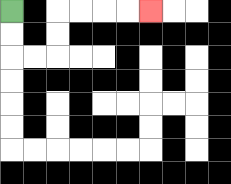{'start': '[0, 0]', 'end': '[6, 0]', 'path_directions': 'D,D,R,R,U,U,R,R,R,R', 'path_coordinates': '[[0, 0], [0, 1], [0, 2], [1, 2], [2, 2], [2, 1], [2, 0], [3, 0], [4, 0], [5, 0], [6, 0]]'}